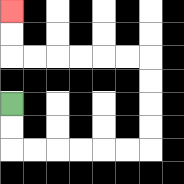{'start': '[0, 4]', 'end': '[0, 0]', 'path_directions': 'D,D,R,R,R,R,R,R,U,U,U,U,L,L,L,L,L,L,U,U', 'path_coordinates': '[[0, 4], [0, 5], [0, 6], [1, 6], [2, 6], [3, 6], [4, 6], [5, 6], [6, 6], [6, 5], [6, 4], [6, 3], [6, 2], [5, 2], [4, 2], [3, 2], [2, 2], [1, 2], [0, 2], [0, 1], [0, 0]]'}